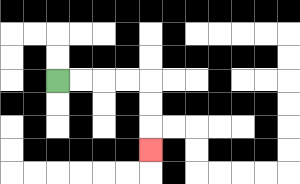{'start': '[2, 3]', 'end': '[6, 6]', 'path_directions': 'R,R,R,R,D,D,D', 'path_coordinates': '[[2, 3], [3, 3], [4, 3], [5, 3], [6, 3], [6, 4], [6, 5], [6, 6]]'}